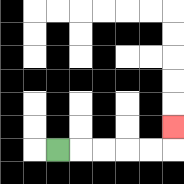{'start': '[2, 6]', 'end': '[7, 5]', 'path_directions': 'R,R,R,R,R,U', 'path_coordinates': '[[2, 6], [3, 6], [4, 6], [5, 6], [6, 6], [7, 6], [7, 5]]'}